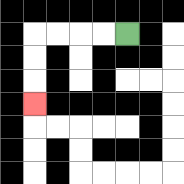{'start': '[5, 1]', 'end': '[1, 4]', 'path_directions': 'L,L,L,L,D,D,D', 'path_coordinates': '[[5, 1], [4, 1], [3, 1], [2, 1], [1, 1], [1, 2], [1, 3], [1, 4]]'}